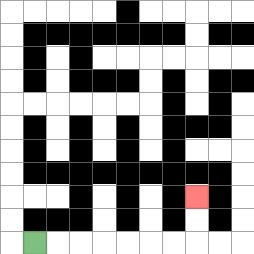{'start': '[1, 10]', 'end': '[8, 8]', 'path_directions': 'R,R,R,R,R,R,R,U,U', 'path_coordinates': '[[1, 10], [2, 10], [3, 10], [4, 10], [5, 10], [6, 10], [7, 10], [8, 10], [8, 9], [8, 8]]'}